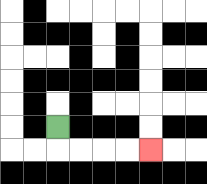{'start': '[2, 5]', 'end': '[6, 6]', 'path_directions': 'D,R,R,R,R', 'path_coordinates': '[[2, 5], [2, 6], [3, 6], [4, 6], [5, 6], [6, 6]]'}